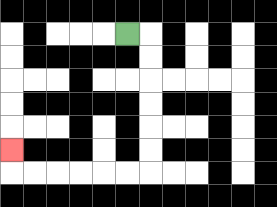{'start': '[5, 1]', 'end': '[0, 6]', 'path_directions': 'R,D,D,D,D,D,D,L,L,L,L,L,L,U', 'path_coordinates': '[[5, 1], [6, 1], [6, 2], [6, 3], [6, 4], [6, 5], [6, 6], [6, 7], [5, 7], [4, 7], [3, 7], [2, 7], [1, 7], [0, 7], [0, 6]]'}